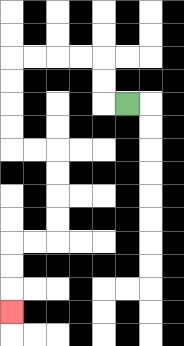{'start': '[5, 4]', 'end': '[0, 13]', 'path_directions': 'L,U,U,L,L,L,L,D,D,D,D,R,R,D,D,D,D,L,L,D,D,D', 'path_coordinates': '[[5, 4], [4, 4], [4, 3], [4, 2], [3, 2], [2, 2], [1, 2], [0, 2], [0, 3], [0, 4], [0, 5], [0, 6], [1, 6], [2, 6], [2, 7], [2, 8], [2, 9], [2, 10], [1, 10], [0, 10], [0, 11], [0, 12], [0, 13]]'}